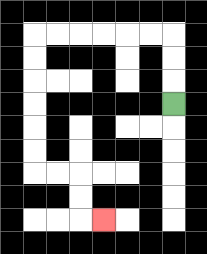{'start': '[7, 4]', 'end': '[4, 9]', 'path_directions': 'U,U,U,L,L,L,L,L,L,D,D,D,D,D,D,R,R,D,D,R', 'path_coordinates': '[[7, 4], [7, 3], [7, 2], [7, 1], [6, 1], [5, 1], [4, 1], [3, 1], [2, 1], [1, 1], [1, 2], [1, 3], [1, 4], [1, 5], [1, 6], [1, 7], [2, 7], [3, 7], [3, 8], [3, 9], [4, 9]]'}